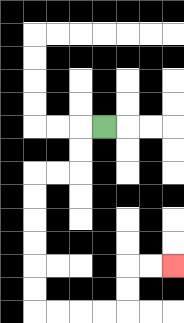{'start': '[4, 5]', 'end': '[7, 11]', 'path_directions': 'L,D,D,L,L,D,D,D,D,D,D,R,R,R,R,U,U,R,R', 'path_coordinates': '[[4, 5], [3, 5], [3, 6], [3, 7], [2, 7], [1, 7], [1, 8], [1, 9], [1, 10], [1, 11], [1, 12], [1, 13], [2, 13], [3, 13], [4, 13], [5, 13], [5, 12], [5, 11], [6, 11], [7, 11]]'}